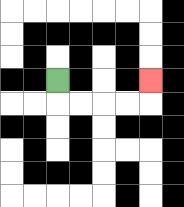{'start': '[2, 3]', 'end': '[6, 3]', 'path_directions': 'D,R,R,R,R,U', 'path_coordinates': '[[2, 3], [2, 4], [3, 4], [4, 4], [5, 4], [6, 4], [6, 3]]'}